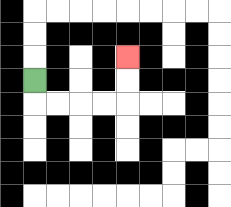{'start': '[1, 3]', 'end': '[5, 2]', 'path_directions': 'D,R,R,R,R,U,U', 'path_coordinates': '[[1, 3], [1, 4], [2, 4], [3, 4], [4, 4], [5, 4], [5, 3], [5, 2]]'}